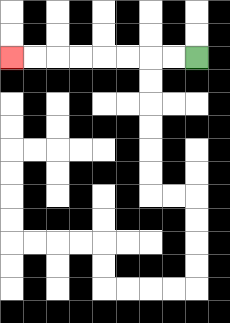{'start': '[8, 2]', 'end': '[0, 2]', 'path_directions': 'L,L,L,L,L,L,L,L', 'path_coordinates': '[[8, 2], [7, 2], [6, 2], [5, 2], [4, 2], [3, 2], [2, 2], [1, 2], [0, 2]]'}